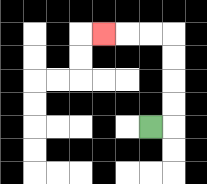{'start': '[6, 5]', 'end': '[4, 1]', 'path_directions': 'R,U,U,U,U,L,L,L', 'path_coordinates': '[[6, 5], [7, 5], [7, 4], [7, 3], [7, 2], [7, 1], [6, 1], [5, 1], [4, 1]]'}